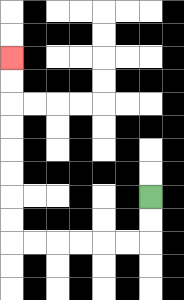{'start': '[6, 8]', 'end': '[0, 2]', 'path_directions': 'D,D,L,L,L,L,L,L,U,U,U,U,U,U,U,U', 'path_coordinates': '[[6, 8], [6, 9], [6, 10], [5, 10], [4, 10], [3, 10], [2, 10], [1, 10], [0, 10], [0, 9], [0, 8], [0, 7], [0, 6], [0, 5], [0, 4], [0, 3], [0, 2]]'}